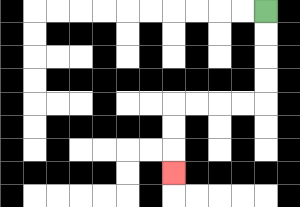{'start': '[11, 0]', 'end': '[7, 7]', 'path_directions': 'D,D,D,D,L,L,L,L,D,D,D', 'path_coordinates': '[[11, 0], [11, 1], [11, 2], [11, 3], [11, 4], [10, 4], [9, 4], [8, 4], [7, 4], [7, 5], [7, 6], [7, 7]]'}